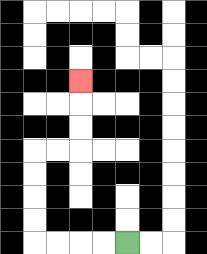{'start': '[5, 10]', 'end': '[3, 3]', 'path_directions': 'L,L,L,L,U,U,U,U,R,R,U,U,U', 'path_coordinates': '[[5, 10], [4, 10], [3, 10], [2, 10], [1, 10], [1, 9], [1, 8], [1, 7], [1, 6], [2, 6], [3, 6], [3, 5], [3, 4], [3, 3]]'}